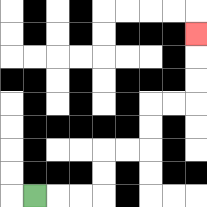{'start': '[1, 8]', 'end': '[8, 1]', 'path_directions': 'R,R,R,U,U,R,R,U,U,R,R,U,U,U', 'path_coordinates': '[[1, 8], [2, 8], [3, 8], [4, 8], [4, 7], [4, 6], [5, 6], [6, 6], [6, 5], [6, 4], [7, 4], [8, 4], [8, 3], [8, 2], [8, 1]]'}